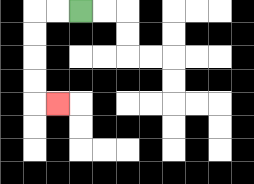{'start': '[3, 0]', 'end': '[2, 4]', 'path_directions': 'L,L,D,D,D,D,R', 'path_coordinates': '[[3, 0], [2, 0], [1, 0], [1, 1], [1, 2], [1, 3], [1, 4], [2, 4]]'}